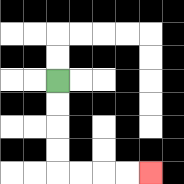{'start': '[2, 3]', 'end': '[6, 7]', 'path_directions': 'D,D,D,D,R,R,R,R', 'path_coordinates': '[[2, 3], [2, 4], [2, 5], [2, 6], [2, 7], [3, 7], [4, 7], [5, 7], [6, 7]]'}